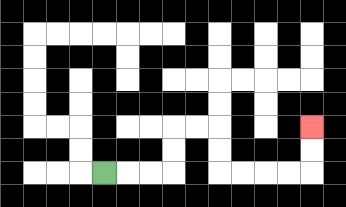{'start': '[4, 7]', 'end': '[13, 5]', 'path_directions': 'R,R,R,U,U,R,R,D,D,R,R,R,R,U,U', 'path_coordinates': '[[4, 7], [5, 7], [6, 7], [7, 7], [7, 6], [7, 5], [8, 5], [9, 5], [9, 6], [9, 7], [10, 7], [11, 7], [12, 7], [13, 7], [13, 6], [13, 5]]'}